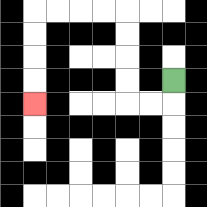{'start': '[7, 3]', 'end': '[1, 4]', 'path_directions': 'D,L,L,U,U,U,U,L,L,L,L,D,D,D,D', 'path_coordinates': '[[7, 3], [7, 4], [6, 4], [5, 4], [5, 3], [5, 2], [5, 1], [5, 0], [4, 0], [3, 0], [2, 0], [1, 0], [1, 1], [1, 2], [1, 3], [1, 4]]'}